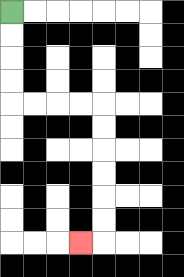{'start': '[0, 0]', 'end': '[3, 10]', 'path_directions': 'D,D,D,D,R,R,R,R,D,D,D,D,D,D,L', 'path_coordinates': '[[0, 0], [0, 1], [0, 2], [0, 3], [0, 4], [1, 4], [2, 4], [3, 4], [4, 4], [4, 5], [4, 6], [4, 7], [4, 8], [4, 9], [4, 10], [3, 10]]'}